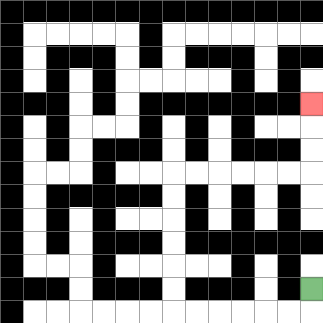{'start': '[13, 12]', 'end': '[13, 4]', 'path_directions': 'D,L,L,L,L,L,L,U,U,U,U,U,U,R,R,R,R,R,R,U,U,U', 'path_coordinates': '[[13, 12], [13, 13], [12, 13], [11, 13], [10, 13], [9, 13], [8, 13], [7, 13], [7, 12], [7, 11], [7, 10], [7, 9], [7, 8], [7, 7], [8, 7], [9, 7], [10, 7], [11, 7], [12, 7], [13, 7], [13, 6], [13, 5], [13, 4]]'}